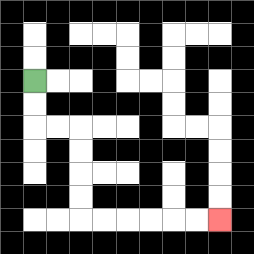{'start': '[1, 3]', 'end': '[9, 9]', 'path_directions': 'D,D,R,R,D,D,D,D,R,R,R,R,R,R', 'path_coordinates': '[[1, 3], [1, 4], [1, 5], [2, 5], [3, 5], [3, 6], [3, 7], [3, 8], [3, 9], [4, 9], [5, 9], [6, 9], [7, 9], [8, 9], [9, 9]]'}